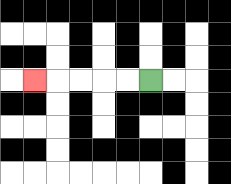{'start': '[6, 3]', 'end': '[1, 3]', 'path_directions': 'L,L,L,L,L', 'path_coordinates': '[[6, 3], [5, 3], [4, 3], [3, 3], [2, 3], [1, 3]]'}